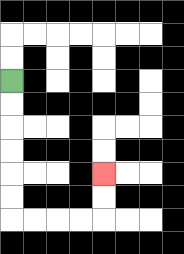{'start': '[0, 3]', 'end': '[4, 7]', 'path_directions': 'D,D,D,D,D,D,R,R,R,R,U,U', 'path_coordinates': '[[0, 3], [0, 4], [0, 5], [0, 6], [0, 7], [0, 8], [0, 9], [1, 9], [2, 9], [3, 9], [4, 9], [4, 8], [4, 7]]'}